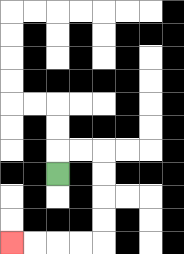{'start': '[2, 7]', 'end': '[0, 10]', 'path_directions': 'U,R,R,D,D,D,D,L,L,L,L', 'path_coordinates': '[[2, 7], [2, 6], [3, 6], [4, 6], [4, 7], [4, 8], [4, 9], [4, 10], [3, 10], [2, 10], [1, 10], [0, 10]]'}